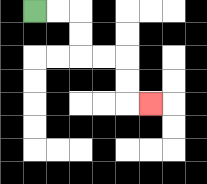{'start': '[1, 0]', 'end': '[6, 4]', 'path_directions': 'R,R,D,D,R,R,D,D,R', 'path_coordinates': '[[1, 0], [2, 0], [3, 0], [3, 1], [3, 2], [4, 2], [5, 2], [5, 3], [5, 4], [6, 4]]'}